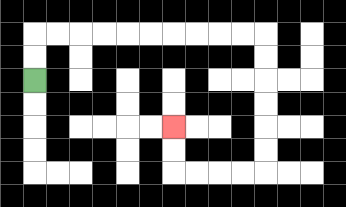{'start': '[1, 3]', 'end': '[7, 5]', 'path_directions': 'U,U,R,R,R,R,R,R,R,R,R,R,D,D,D,D,D,D,L,L,L,L,U,U', 'path_coordinates': '[[1, 3], [1, 2], [1, 1], [2, 1], [3, 1], [4, 1], [5, 1], [6, 1], [7, 1], [8, 1], [9, 1], [10, 1], [11, 1], [11, 2], [11, 3], [11, 4], [11, 5], [11, 6], [11, 7], [10, 7], [9, 7], [8, 7], [7, 7], [7, 6], [7, 5]]'}